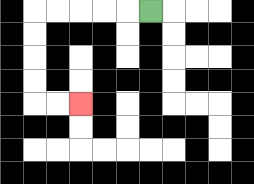{'start': '[6, 0]', 'end': '[3, 4]', 'path_directions': 'L,L,L,L,L,D,D,D,D,R,R', 'path_coordinates': '[[6, 0], [5, 0], [4, 0], [3, 0], [2, 0], [1, 0], [1, 1], [1, 2], [1, 3], [1, 4], [2, 4], [3, 4]]'}